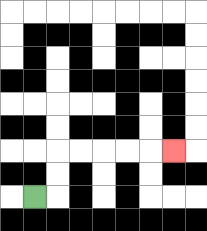{'start': '[1, 8]', 'end': '[7, 6]', 'path_directions': 'R,U,U,R,R,R,R,R', 'path_coordinates': '[[1, 8], [2, 8], [2, 7], [2, 6], [3, 6], [4, 6], [5, 6], [6, 6], [7, 6]]'}